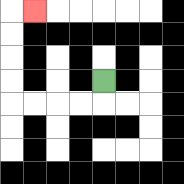{'start': '[4, 3]', 'end': '[1, 0]', 'path_directions': 'D,L,L,L,L,U,U,U,U,R', 'path_coordinates': '[[4, 3], [4, 4], [3, 4], [2, 4], [1, 4], [0, 4], [0, 3], [0, 2], [0, 1], [0, 0], [1, 0]]'}